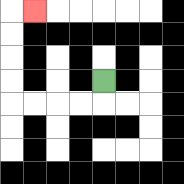{'start': '[4, 3]', 'end': '[1, 0]', 'path_directions': 'D,L,L,L,L,U,U,U,U,R', 'path_coordinates': '[[4, 3], [4, 4], [3, 4], [2, 4], [1, 4], [0, 4], [0, 3], [0, 2], [0, 1], [0, 0], [1, 0]]'}